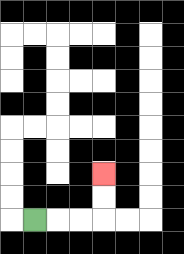{'start': '[1, 9]', 'end': '[4, 7]', 'path_directions': 'R,R,R,U,U', 'path_coordinates': '[[1, 9], [2, 9], [3, 9], [4, 9], [4, 8], [4, 7]]'}